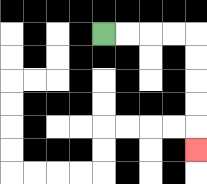{'start': '[4, 1]', 'end': '[8, 6]', 'path_directions': 'R,R,R,R,D,D,D,D,D', 'path_coordinates': '[[4, 1], [5, 1], [6, 1], [7, 1], [8, 1], [8, 2], [8, 3], [8, 4], [8, 5], [8, 6]]'}